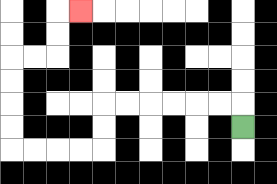{'start': '[10, 5]', 'end': '[3, 0]', 'path_directions': 'U,L,L,L,L,L,L,D,D,L,L,L,L,U,U,U,U,R,R,U,U,R', 'path_coordinates': '[[10, 5], [10, 4], [9, 4], [8, 4], [7, 4], [6, 4], [5, 4], [4, 4], [4, 5], [4, 6], [3, 6], [2, 6], [1, 6], [0, 6], [0, 5], [0, 4], [0, 3], [0, 2], [1, 2], [2, 2], [2, 1], [2, 0], [3, 0]]'}